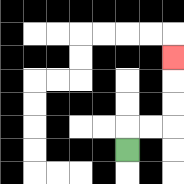{'start': '[5, 6]', 'end': '[7, 2]', 'path_directions': 'U,R,R,U,U,U', 'path_coordinates': '[[5, 6], [5, 5], [6, 5], [7, 5], [7, 4], [7, 3], [7, 2]]'}